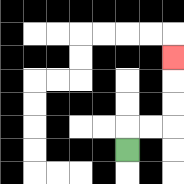{'start': '[5, 6]', 'end': '[7, 2]', 'path_directions': 'U,R,R,U,U,U', 'path_coordinates': '[[5, 6], [5, 5], [6, 5], [7, 5], [7, 4], [7, 3], [7, 2]]'}